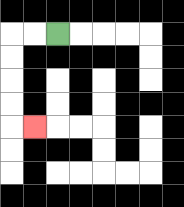{'start': '[2, 1]', 'end': '[1, 5]', 'path_directions': 'L,L,D,D,D,D,R', 'path_coordinates': '[[2, 1], [1, 1], [0, 1], [0, 2], [0, 3], [0, 4], [0, 5], [1, 5]]'}